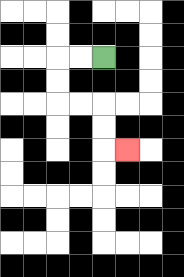{'start': '[4, 2]', 'end': '[5, 6]', 'path_directions': 'L,L,D,D,R,R,D,D,R', 'path_coordinates': '[[4, 2], [3, 2], [2, 2], [2, 3], [2, 4], [3, 4], [4, 4], [4, 5], [4, 6], [5, 6]]'}